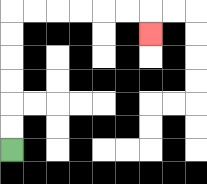{'start': '[0, 6]', 'end': '[6, 1]', 'path_directions': 'U,U,U,U,U,U,R,R,R,R,R,R,D', 'path_coordinates': '[[0, 6], [0, 5], [0, 4], [0, 3], [0, 2], [0, 1], [0, 0], [1, 0], [2, 0], [3, 0], [4, 0], [5, 0], [6, 0], [6, 1]]'}